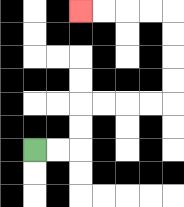{'start': '[1, 6]', 'end': '[3, 0]', 'path_directions': 'R,R,U,U,R,R,R,R,U,U,U,U,L,L,L,L', 'path_coordinates': '[[1, 6], [2, 6], [3, 6], [3, 5], [3, 4], [4, 4], [5, 4], [6, 4], [7, 4], [7, 3], [7, 2], [7, 1], [7, 0], [6, 0], [5, 0], [4, 0], [3, 0]]'}